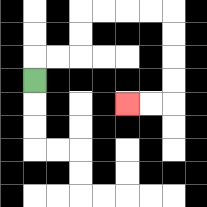{'start': '[1, 3]', 'end': '[5, 4]', 'path_directions': 'U,R,R,U,U,R,R,R,R,D,D,D,D,L,L', 'path_coordinates': '[[1, 3], [1, 2], [2, 2], [3, 2], [3, 1], [3, 0], [4, 0], [5, 0], [6, 0], [7, 0], [7, 1], [7, 2], [7, 3], [7, 4], [6, 4], [5, 4]]'}